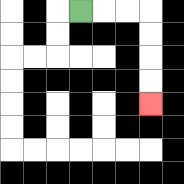{'start': '[3, 0]', 'end': '[6, 4]', 'path_directions': 'R,R,R,D,D,D,D', 'path_coordinates': '[[3, 0], [4, 0], [5, 0], [6, 0], [6, 1], [6, 2], [6, 3], [6, 4]]'}